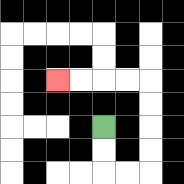{'start': '[4, 5]', 'end': '[2, 3]', 'path_directions': 'D,D,R,R,U,U,U,U,L,L,L,L', 'path_coordinates': '[[4, 5], [4, 6], [4, 7], [5, 7], [6, 7], [6, 6], [6, 5], [6, 4], [6, 3], [5, 3], [4, 3], [3, 3], [2, 3]]'}